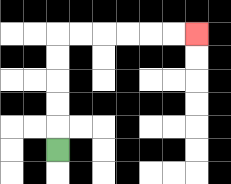{'start': '[2, 6]', 'end': '[8, 1]', 'path_directions': 'U,U,U,U,U,R,R,R,R,R,R', 'path_coordinates': '[[2, 6], [2, 5], [2, 4], [2, 3], [2, 2], [2, 1], [3, 1], [4, 1], [5, 1], [6, 1], [7, 1], [8, 1]]'}